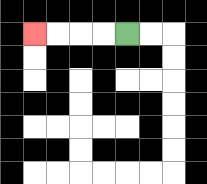{'start': '[5, 1]', 'end': '[1, 1]', 'path_directions': 'L,L,L,L', 'path_coordinates': '[[5, 1], [4, 1], [3, 1], [2, 1], [1, 1]]'}